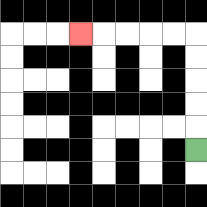{'start': '[8, 6]', 'end': '[3, 1]', 'path_directions': 'U,U,U,U,U,L,L,L,L,L', 'path_coordinates': '[[8, 6], [8, 5], [8, 4], [8, 3], [8, 2], [8, 1], [7, 1], [6, 1], [5, 1], [4, 1], [3, 1]]'}